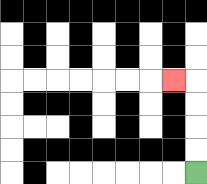{'start': '[8, 7]', 'end': '[7, 3]', 'path_directions': 'U,U,U,U,L', 'path_coordinates': '[[8, 7], [8, 6], [8, 5], [8, 4], [8, 3], [7, 3]]'}